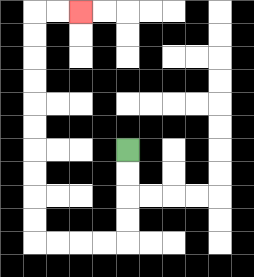{'start': '[5, 6]', 'end': '[3, 0]', 'path_directions': 'D,D,D,D,L,L,L,L,U,U,U,U,U,U,U,U,U,U,R,R', 'path_coordinates': '[[5, 6], [5, 7], [5, 8], [5, 9], [5, 10], [4, 10], [3, 10], [2, 10], [1, 10], [1, 9], [1, 8], [1, 7], [1, 6], [1, 5], [1, 4], [1, 3], [1, 2], [1, 1], [1, 0], [2, 0], [3, 0]]'}